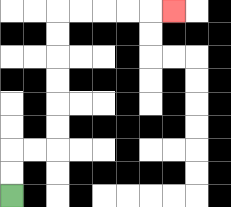{'start': '[0, 8]', 'end': '[7, 0]', 'path_directions': 'U,U,R,R,U,U,U,U,U,U,R,R,R,R,R', 'path_coordinates': '[[0, 8], [0, 7], [0, 6], [1, 6], [2, 6], [2, 5], [2, 4], [2, 3], [2, 2], [2, 1], [2, 0], [3, 0], [4, 0], [5, 0], [6, 0], [7, 0]]'}